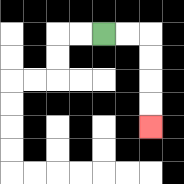{'start': '[4, 1]', 'end': '[6, 5]', 'path_directions': 'R,R,D,D,D,D', 'path_coordinates': '[[4, 1], [5, 1], [6, 1], [6, 2], [6, 3], [6, 4], [6, 5]]'}